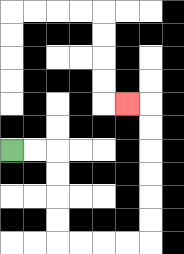{'start': '[0, 6]', 'end': '[5, 4]', 'path_directions': 'R,R,D,D,D,D,R,R,R,R,U,U,U,U,U,U,L', 'path_coordinates': '[[0, 6], [1, 6], [2, 6], [2, 7], [2, 8], [2, 9], [2, 10], [3, 10], [4, 10], [5, 10], [6, 10], [6, 9], [6, 8], [6, 7], [6, 6], [6, 5], [6, 4], [5, 4]]'}